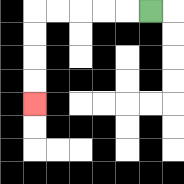{'start': '[6, 0]', 'end': '[1, 4]', 'path_directions': 'L,L,L,L,L,D,D,D,D', 'path_coordinates': '[[6, 0], [5, 0], [4, 0], [3, 0], [2, 0], [1, 0], [1, 1], [1, 2], [1, 3], [1, 4]]'}